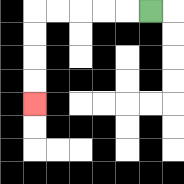{'start': '[6, 0]', 'end': '[1, 4]', 'path_directions': 'L,L,L,L,L,D,D,D,D', 'path_coordinates': '[[6, 0], [5, 0], [4, 0], [3, 0], [2, 0], [1, 0], [1, 1], [1, 2], [1, 3], [1, 4]]'}